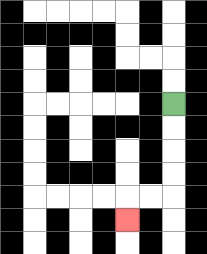{'start': '[7, 4]', 'end': '[5, 9]', 'path_directions': 'D,D,D,D,L,L,D', 'path_coordinates': '[[7, 4], [7, 5], [7, 6], [7, 7], [7, 8], [6, 8], [5, 8], [5, 9]]'}